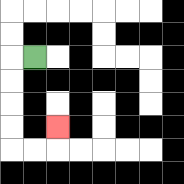{'start': '[1, 2]', 'end': '[2, 5]', 'path_directions': 'L,D,D,D,D,R,R,U', 'path_coordinates': '[[1, 2], [0, 2], [0, 3], [0, 4], [0, 5], [0, 6], [1, 6], [2, 6], [2, 5]]'}